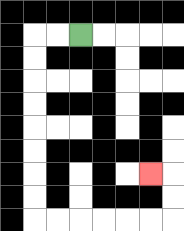{'start': '[3, 1]', 'end': '[6, 7]', 'path_directions': 'L,L,D,D,D,D,D,D,D,D,R,R,R,R,R,R,U,U,L', 'path_coordinates': '[[3, 1], [2, 1], [1, 1], [1, 2], [1, 3], [1, 4], [1, 5], [1, 6], [1, 7], [1, 8], [1, 9], [2, 9], [3, 9], [4, 9], [5, 9], [6, 9], [7, 9], [7, 8], [7, 7], [6, 7]]'}